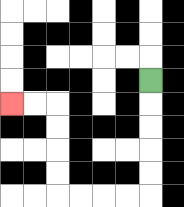{'start': '[6, 3]', 'end': '[0, 4]', 'path_directions': 'D,D,D,D,D,L,L,L,L,U,U,U,U,L,L', 'path_coordinates': '[[6, 3], [6, 4], [6, 5], [6, 6], [6, 7], [6, 8], [5, 8], [4, 8], [3, 8], [2, 8], [2, 7], [2, 6], [2, 5], [2, 4], [1, 4], [0, 4]]'}